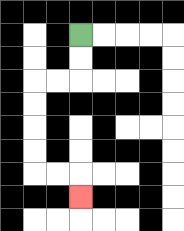{'start': '[3, 1]', 'end': '[3, 8]', 'path_directions': 'D,D,L,L,D,D,D,D,R,R,D', 'path_coordinates': '[[3, 1], [3, 2], [3, 3], [2, 3], [1, 3], [1, 4], [1, 5], [1, 6], [1, 7], [2, 7], [3, 7], [3, 8]]'}